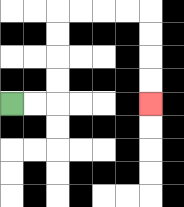{'start': '[0, 4]', 'end': '[6, 4]', 'path_directions': 'R,R,U,U,U,U,R,R,R,R,D,D,D,D', 'path_coordinates': '[[0, 4], [1, 4], [2, 4], [2, 3], [2, 2], [2, 1], [2, 0], [3, 0], [4, 0], [5, 0], [6, 0], [6, 1], [6, 2], [6, 3], [6, 4]]'}